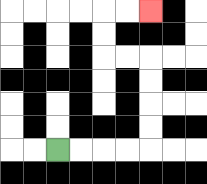{'start': '[2, 6]', 'end': '[6, 0]', 'path_directions': 'R,R,R,R,U,U,U,U,L,L,U,U,R,R', 'path_coordinates': '[[2, 6], [3, 6], [4, 6], [5, 6], [6, 6], [6, 5], [6, 4], [6, 3], [6, 2], [5, 2], [4, 2], [4, 1], [4, 0], [5, 0], [6, 0]]'}